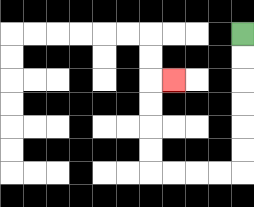{'start': '[10, 1]', 'end': '[7, 3]', 'path_directions': 'D,D,D,D,D,D,L,L,L,L,U,U,U,U,R', 'path_coordinates': '[[10, 1], [10, 2], [10, 3], [10, 4], [10, 5], [10, 6], [10, 7], [9, 7], [8, 7], [7, 7], [6, 7], [6, 6], [6, 5], [6, 4], [6, 3], [7, 3]]'}